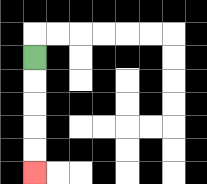{'start': '[1, 2]', 'end': '[1, 7]', 'path_directions': 'D,D,D,D,D', 'path_coordinates': '[[1, 2], [1, 3], [1, 4], [1, 5], [1, 6], [1, 7]]'}